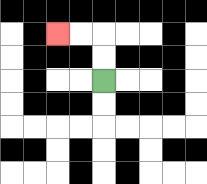{'start': '[4, 3]', 'end': '[2, 1]', 'path_directions': 'U,U,L,L', 'path_coordinates': '[[4, 3], [4, 2], [4, 1], [3, 1], [2, 1]]'}